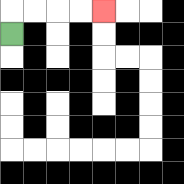{'start': '[0, 1]', 'end': '[4, 0]', 'path_directions': 'U,R,R,R,R', 'path_coordinates': '[[0, 1], [0, 0], [1, 0], [2, 0], [3, 0], [4, 0]]'}